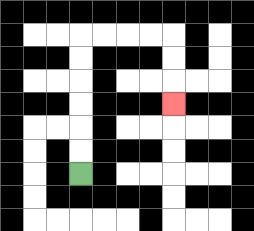{'start': '[3, 7]', 'end': '[7, 4]', 'path_directions': 'U,U,U,U,U,U,R,R,R,R,D,D,D', 'path_coordinates': '[[3, 7], [3, 6], [3, 5], [3, 4], [3, 3], [3, 2], [3, 1], [4, 1], [5, 1], [6, 1], [7, 1], [7, 2], [7, 3], [7, 4]]'}